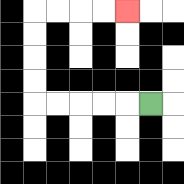{'start': '[6, 4]', 'end': '[5, 0]', 'path_directions': 'L,L,L,L,L,U,U,U,U,R,R,R,R', 'path_coordinates': '[[6, 4], [5, 4], [4, 4], [3, 4], [2, 4], [1, 4], [1, 3], [1, 2], [1, 1], [1, 0], [2, 0], [3, 0], [4, 0], [5, 0]]'}